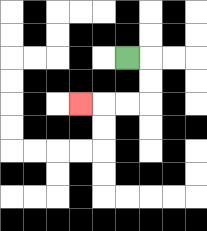{'start': '[5, 2]', 'end': '[3, 4]', 'path_directions': 'R,D,D,L,L,L', 'path_coordinates': '[[5, 2], [6, 2], [6, 3], [6, 4], [5, 4], [4, 4], [3, 4]]'}